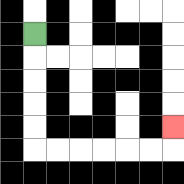{'start': '[1, 1]', 'end': '[7, 5]', 'path_directions': 'D,D,D,D,D,R,R,R,R,R,R,U', 'path_coordinates': '[[1, 1], [1, 2], [1, 3], [1, 4], [1, 5], [1, 6], [2, 6], [3, 6], [4, 6], [5, 6], [6, 6], [7, 6], [7, 5]]'}